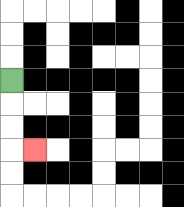{'start': '[0, 3]', 'end': '[1, 6]', 'path_directions': 'D,D,D,R', 'path_coordinates': '[[0, 3], [0, 4], [0, 5], [0, 6], [1, 6]]'}